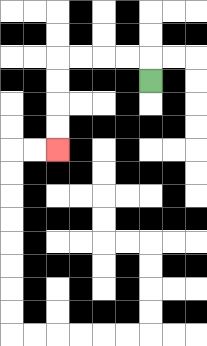{'start': '[6, 3]', 'end': '[2, 6]', 'path_directions': 'U,L,L,L,L,D,D,D,D', 'path_coordinates': '[[6, 3], [6, 2], [5, 2], [4, 2], [3, 2], [2, 2], [2, 3], [2, 4], [2, 5], [2, 6]]'}